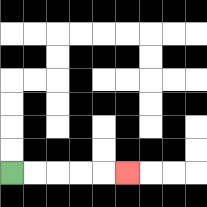{'start': '[0, 7]', 'end': '[5, 7]', 'path_directions': 'R,R,R,R,R', 'path_coordinates': '[[0, 7], [1, 7], [2, 7], [3, 7], [4, 7], [5, 7]]'}